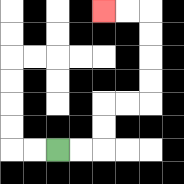{'start': '[2, 6]', 'end': '[4, 0]', 'path_directions': 'R,R,U,U,R,R,U,U,U,U,L,L', 'path_coordinates': '[[2, 6], [3, 6], [4, 6], [4, 5], [4, 4], [5, 4], [6, 4], [6, 3], [6, 2], [6, 1], [6, 0], [5, 0], [4, 0]]'}